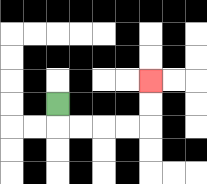{'start': '[2, 4]', 'end': '[6, 3]', 'path_directions': 'D,R,R,R,R,U,U', 'path_coordinates': '[[2, 4], [2, 5], [3, 5], [4, 5], [5, 5], [6, 5], [6, 4], [6, 3]]'}